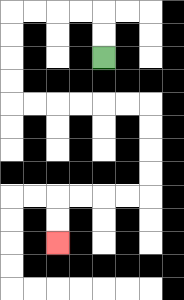{'start': '[4, 2]', 'end': '[2, 10]', 'path_directions': 'U,U,L,L,L,L,D,D,D,D,R,R,R,R,R,R,D,D,D,D,L,L,L,L,D,D', 'path_coordinates': '[[4, 2], [4, 1], [4, 0], [3, 0], [2, 0], [1, 0], [0, 0], [0, 1], [0, 2], [0, 3], [0, 4], [1, 4], [2, 4], [3, 4], [4, 4], [5, 4], [6, 4], [6, 5], [6, 6], [6, 7], [6, 8], [5, 8], [4, 8], [3, 8], [2, 8], [2, 9], [2, 10]]'}